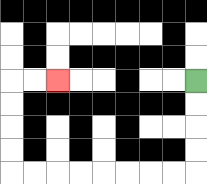{'start': '[8, 3]', 'end': '[2, 3]', 'path_directions': 'D,D,D,D,L,L,L,L,L,L,L,L,U,U,U,U,R,R', 'path_coordinates': '[[8, 3], [8, 4], [8, 5], [8, 6], [8, 7], [7, 7], [6, 7], [5, 7], [4, 7], [3, 7], [2, 7], [1, 7], [0, 7], [0, 6], [0, 5], [0, 4], [0, 3], [1, 3], [2, 3]]'}